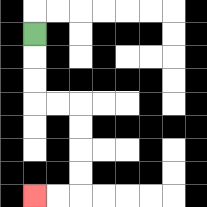{'start': '[1, 1]', 'end': '[1, 8]', 'path_directions': 'D,D,D,R,R,D,D,D,D,L,L', 'path_coordinates': '[[1, 1], [1, 2], [1, 3], [1, 4], [2, 4], [3, 4], [3, 5], [3, 6], [3, 7], [3, 8], [2, 8], [1, 8]]'}